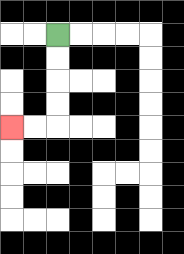{'start': '[2, 1]', 'end': '[0, 5]', 'path_directions': 'D,D,D,D,L,L', 'path_coordinates': '[[2, 1], [2, 2], [2, 3], [2, 4], [2, 5], [1, 5], [0, 5]]'}